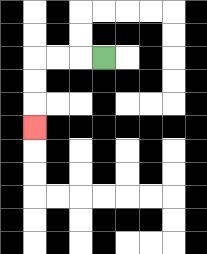{'start': '[4, 2]', 'end': '[1, 5]', 'path_directions': 'L,L,L,D,D,D', 'path_coordinates': '[[4, 2], [3, 2], [2, 2], [1, 2], [1, 3], [1, 4], [1, 5]]'}